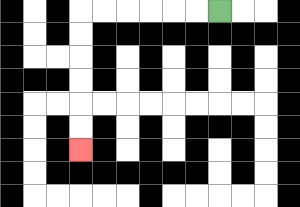{'start': '[9, 0]', 'end': '[3, 6]', 'path_directions': 'L,L,L,L,L,L,D,D,D,D,D,D', 'path_coordinates': '[[9, 0], [8, 0], [7, 0], [6, 0], [5, 0], [4, 0], [3, 0], [3, 1], [3, 2], [3, 3], [3, 4], [3, 5], [3, 6]]'}